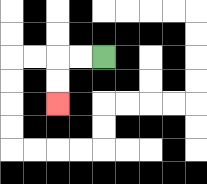{'start': '[4, 2]', 'end': '[2, 4]', 'path_directions': 'L,L,D,D', 'path_coordinates': '[[4, 2], [3, 2], [2, 2], [2, 3], [2, 4]]'}